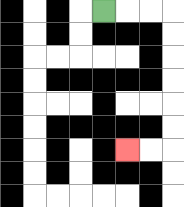{'start': '[4, 0]', 'end': '[5, 6]', 'path_directions': 'R,R,R,D,D,D,D,D,D,L,L', 'path_coordinates': '[[4, 0], [5, 0], [6, 0], [7, 0], [7, 1], [7, 2], [7, 3], [7, 4], [7, 5], [7, 6], [6, 6], [5, 6]]'}